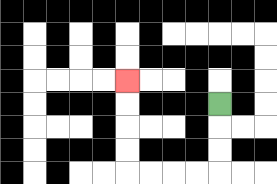{'start': '[9, 4]', 'end': '[5, 3]', 'path_directions': 'D,D,D,L,L,L,L,U,U,U,U', 'path_coordinates': '[[9, 4], [9, 5], [9, 6], [9, 7], [8, 7], [7, 7], [6, 7], [5, 7], [5, 6], [5, 5], [5, 4], [5, 3]]'}